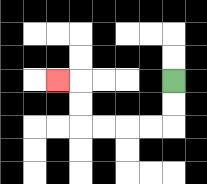{'start': '[7, 3]', 'end': '[2, 3]', 'path_directions': 'D,D,L,L,L,L,U,U,L', 'path_coordinates': '[[7, 3], [7, 4], [7, 5], [6, 5], [5, 5], [4, 5], [3, 5], [3, 4], [3, 3], [2, 3]]'}